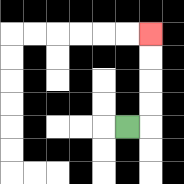{'start': '[5, 5]', 'end': '[6, 1]', 'path_directions': 'R,U,U,U,U', 'path_coordinates': '[[5, 5], [6, 5], [6, 4], [6, 3], [6, 2], [6, 1]]'}